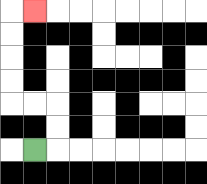{'start': '[1, 6]', 'end': '[1, 0]', 'path_directions': 'R,U,U,L,L,U,U,U,U,R', 'path_coordinates': '[[1, 6], [2, 6], [2, 5], [2, 4], [1, 4], [0, 4], [0, 3], [0, 2], [0, 1], [0, 0], [1, 0]]'}